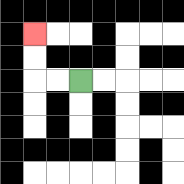{'start': '[3, 3]', 'end': '[1, 1]', 'path_directions': 'L,L,U,U', 'path_coordinates': '[[3, 3], [2, 3], [1, 3], [1, 2], [1, 1]]'}